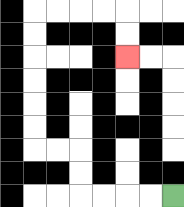{'start': '[7, 8]', 'end': '[5, 2]', 'path_directions': 'L,L,L,L,U,U,L,L,U,U,U,U,U,U,R,R,R,R,D,D', 'path_coordinates': '[[7, 8], [6, 8], [5, 8], [4, 8], [3, 8], [3, 7], [3, 6], [2, 6], [1, 6], [1, 5], [1, 4], [1, 3], [1, 2], [1, 1], [1, 0], [2, 0], [3, 0], [4, 0], [5, 0], [5, 1], [5, 2]]'}